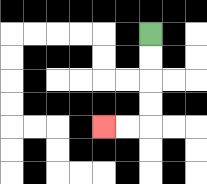{'start': '[6, 1]', 'end': '[4, 5]', 'path_directions': 'D,D,D,D,L,L', 'path_coordinates': '[[6, 1], [6, 2], [6, 3], [6, 4], [6, 5], [5, 5], [4, 5]]'}